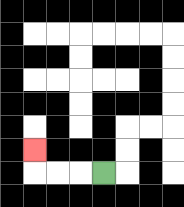{'start': '[4, 7]', 'end': '[1, 6]', 'path_directions': 'L,L,L,U', 'path_coordinates': '[[4, 7], [3, 7], [2, 7], [1, 7], [1, 6]]'}